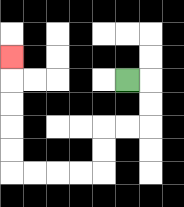{'start': '[5, 3]', 'end': '[0, 2]', 'path_directions': 'R,D,D,L,L,D,D,L,L,L,L,U,U,U,U,U', 'path_coordinates': '[[5, 3], [6, 3], [6, 4], [6, 5], [5, 5], [4, 5], [4, 6], [4, 7], [3, 7], [2, 7], [1, 7], [0, 7], [0, 6], [0, 5], [0, 4], [0, 3], [0, 2]]'}